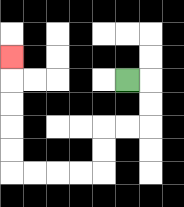{'start': '[5, 3]', 'end': '[0, 2]', 'path_directions': 'R,D,D,L,L,D,D,L,L,L,L,U,U,U,U,U', 'path_coordinates': '[[5, 3], [6, 3], [6, 4], [6, 5], [5, 5], [4, 5], [4, 6], [4, 7], [3, 7], [2, 7], [1, 7], [0, 7], [0, 6], [0, 5], [0, 4], [0, 3], [0, 2]]'}